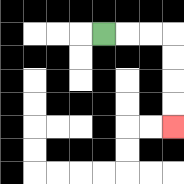{'start': '[4, 1]', 'end': '[7, 5]', 'path_directions': 'R,R,R,D,D,D,D', 'path_coordinates': '[[4, 1], [5, 1], [6, 1], [7, 1], [7, 2], [7, 3], [7, 4], [7, 5]]'}